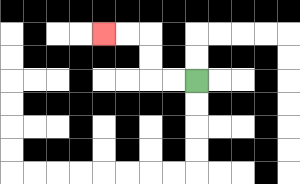{'start': '[8, 3]', 'end': '[4, 1]', 'path_directions': 'L,L,U,U,L,L', 'path_coordinates': '[[8, 3], [7, 3], [6, 3], [6, 2], [6, 1], [5, 1], [4, 1]]'}